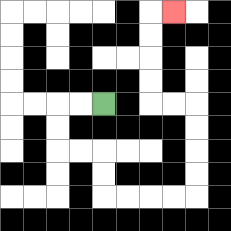{'start': '[4, 4]', 'end': '[7, 0]', 'path_directions': 'L,L,D,D,R,R,D,D,R,R,R,R,U,U,U,U,L,L,U,U,U,U,R', 'path_coordinates': '[[4, 4], [3, 4], [2, 4], [2, 5], [2, 6], [3, 6], [4, 6], [4, 7], [4, 8], [5, 8], [6, 8], [7, 8], [8, 8], [8, 7], [8, 6], [8, 5], [8, 4], [7, 4], [6, 4], [6, 3], [6, 2], [6, 1], [6, 0], [7, 0]]'}